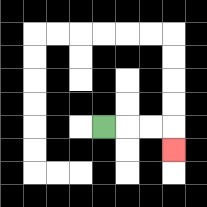{'start': '[4, 5]', 'end': '[7, 6]', 'path_directions': 'R,R,R,D', 'path_coordinates': '[[4, 5], [5, 5], [6, 5], [7, 5], [7, 6]]'}